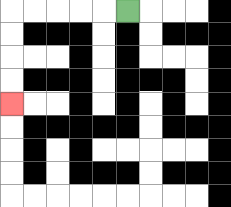{'start': '[5, 0]', 'end': '[0, 4]', 'path_directions': 'L,L,L,L,L,D,D,D,D', 'path_coordinates': '[[5, 0], [4, 0], [3, 0], [2, 0], [1, 0], [0, 0], [0, 1], [0, 2], [0, 3], [0, 4]]'}